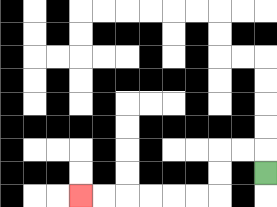{'start': '[11, 7]', 'end': '[3, 8]', 'path_directions': 'U,L,L,D,D,L,L,L,L,L,L', 'path_coordinates': '[[11, 7], [11, 6], [10, 6], [9, 6], [9, 7], [9, 8], [8, 8], [7, 8], [6, 8], [5, 8], [4, 8], [3, 8]]'}